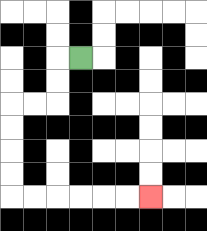{'start': '[3, 2]', 'end': '[6, 8]', 'path_directions': 'L,D,D,L,L,D,D,D,D,R,R,R,R,R,R', 'path_coordinates': '[[3, 2], [2, 2], [2, 3], [2, 4], [1, 4], [0, 4], [0, 5], [0, 6], [0, 7], [0, 8], [1, 8], [2, 8], [3, 8], [4, 8], [5, 8], [6, 8]]'}